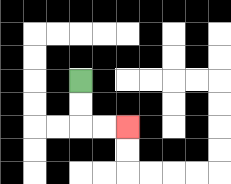{'start': '[3, 3]', 'end': '[5, 5]', 'path_directions': 'D,D,R,R', 'path_coordinates': '[[3, 3], [3, 4], [3, 5], [4, 5], [5, 5]]'}